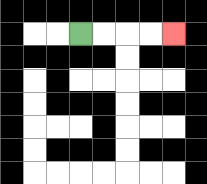{'start': '[3, 1]', 'end': '[7, 1]', 'path_directions': 'R,R,R,R', 'path_coordinates': '[[3, 1], [4, 1], [5, 1], [6, 1], [7, 1]]'}